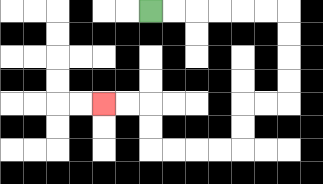{'start': '[6, 0]', 'end': '[4, 4]', 'path_directions': 'R,R,R,R,R,R,D,D,D,D,L,L,D,D,L,L,L,L,U,U,L,L', 'path_coordinates': '[[6, 0], [7, 0], [8, 0], [9, 0], [10, 0], [11, 0], [12, 0], [12, 1], [12, 2], [12, 3], [12, 4], [11, 4], [10, 4], [10, 5], [10, 6], [9, 6], [8, 6], [7, 6], [6, 6], [6, 5], [6, 4], [5, 4], [4, 4]]'}